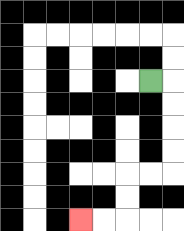{'start': '[6, 3]', 'end': '[3, 9]', 'path_directions': 'R,D,D,D,D,L,L,D,D,L,L', 'path_coordinates': '[[6, 3], [7, 3], [7, 4], [7, 5], [7, 6], [7, 7], [6, 7], [5, 7], [5, 8], [5, 9], [4, 9], [3, 9]]'}